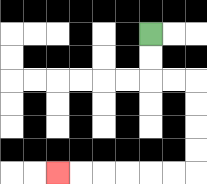{'start': '[6, 1]', 'end': '[2, 7]', 'path_directions': 'D,D,R,R,D,D,D,D,L,L,L,L,L,L', 'path_coordinates': '[[6, 1], [6, 2], [6, 3], [7, 3], [8, 3], [8, 4], [8, 5], [8, 6], [8, 7], [7, 7], [6, 7], [5, 7], [4, 7], [3, 7], [2, 7]]'}